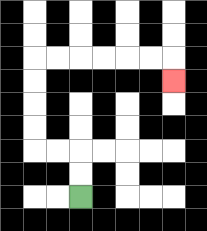{'start': '[3, 8]', 'end': '[7, 3]', 'path_directions': 'U,U,L,L,U,U,U,U,R,R,R,R,R,R,D', 'path_coordinates': '[[3, 8], [3, 7], [3, 6], [2, 6], [1, 6], [1, 5], [1, 4], [1, 3], [1, 2], [2, 2], [3, 2], [4, 2], [5, 2], [6, 2], [7, 2], [7, 3]]'}